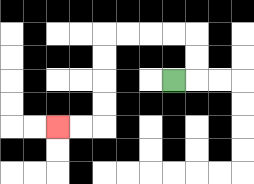{'start': '[7, 3]', 'end': '[2, 5]', 'path_directions': 'R,U,U,L,L,L,L,D,D,D,D,L,L', 'path_coordinates': '[[7, 3], [8, 3], [8, 2], [8, 1], [7, 1], [6, 1], [5, 1], [4, 1], [4, 2], [4, 3], [4, 4], [4, 5], [3, 5], [2, 5]]'}